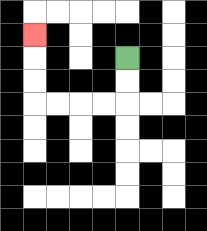{'start': '[5, 2]', 'end': '[1, 1]', 'path_directions': 'D,D,L,L,L,L,U,U,U', 'path_coordinates': '[[5, 2], [5, 3], [5, 4], [4, 4], [3, 4], [2, 4], [1, 4], [1, 3], [1, 2], [1, 1]]'}